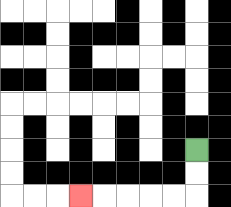{'start': '[8, 6]', 'end': '[3, 8]', 'path_directions': 'D,D,L,L,L,L,L', 'path_coordinates': '[[8, 6], [8, 7], [8, 8], [7, 8], [6, 8], [5, 8], [4, 8], [3, 8]]'}